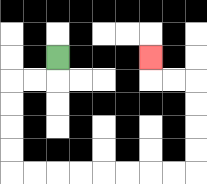{'start': '[2, 2]', 'end': '[6, 2]', 'path_directions': 'D,L,L,D,D,D,D,R,R,R,R,R,R,R,R,U,U,U,U,L,L,U', 'path_coordinates': '[[2, 2], [2, 3], [1, 3], [0, 3], [0, 4], [0, 5], [0, 6], [0, 7], [1, 7], [2, 7], [3, 7], [4, 7], [5, 7], [6, 7], [7, 7], [8, 7], [8, 6], [8, 5], [8, 4], [8, 3], [7, 3], [6, 3], [6, 2]]'}